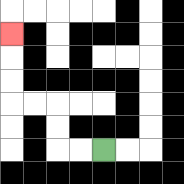{'start': '[4, 6]', 'end': '[0, 1]', 'path_directions': 'L,L,U,U,L,L,U,U,U', 'path_coordinates': '[[4, 6], [3, 6], [2, 6], [2, 5], [2, 4], [1, 4], [0, 4], [0, 3], [0, 2], [0, 1]]'}